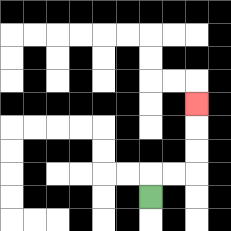{'start': '[6, 8]', 'end': '[8, 4]', 'path_directions': 'U,R,R,U,U,U', 'path_coordinates': '[[6, 8], [6, 7], [7, 7], [8, 7], [8, 6], [8, 5], [8, 4]]'}